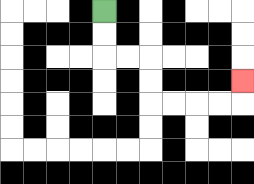{'start': '[4, 0]', 'end': '[10, 3]', 'path_directions': 'D,D,R,R,D,D,R,R,R,R,U', 'path_coordinates': '[[4, 0], [4, 1], [4, 2], [5, 2], [6, 2], [6, 3], [6, 4], [7, 4], [8, 4], [9, 4], [10, 4], [10, 3]]'}